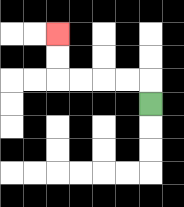{'start': '[6, 4]', 'end': '[2, 1]', 'path_directions': 'U,L,L,L,L,U,U', 'path_coordinates': '[[6, 4], [6, 3], [5, 3], [4, 3], [3, 3], [2, 3], [2, 2], [2, 1]]'}